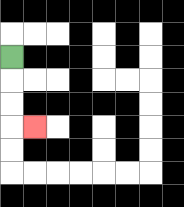{'start': '[0, 2]', 'end': '[1, 5]', 'path_directions': 'D,D,D,R', 'path_coordinates': '[[0, 2], [0, 3], [0, 4], [0, 5], [1, 5]]'}